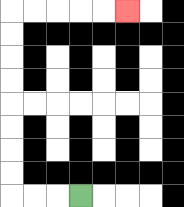{'start': '[3, 8]', 'end': '[5, 0]', 'path_directions': 'L,L,L,U,U,U,U,U,U,U,U,R,R,R,R,R', 'path_coordinates': '[[3, 8], [2, 8], [1, 8], [0, 8], [0, 7], [0, 6], [0, 5], [0, 4], [0, 3], [0, 2], [0, 1], [0, 0], [1, 0], [2, 0], [3, 0], [4, 0], [5, 0]]'}